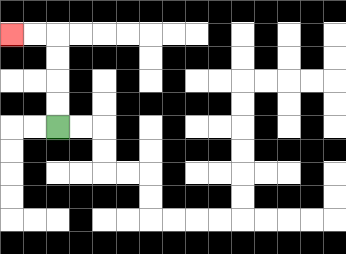{'start': '[2, 5]', 'end': '[0, 1]', 'path_directions': 'U,U,U,U,L,L', 'path_coordinates': '[[2, 5], [2, 4], [2, 3], [2, 2], [2, 1], [1, 1], [0, 1]]'}